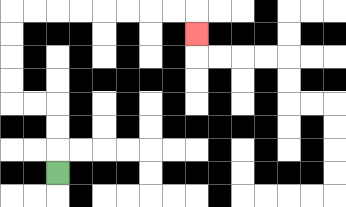{'start': '[2, 7]', 'end': '[8, 1]', 'path_directions': 'U,U,U,L,L,U,U,U,U,R,R,R,R,R,R,R,R,D', 'path_coordinates': '[[2, 7], [2, 6], [2, 5], [2, 4], [1, 4], [0, 4], [0, 3], [0, 2], [0, 1], [0, 0], [1, 0], [2, 0], [3, 0], [4, 0], [5, 0], [6, 0], [7, 0], [8, 0], [8, 1]]'}